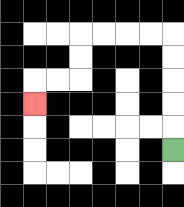{'start': '[7, 6]', 'end': '[1, 4]', 'path_directions': 'U,U,U,U,U,L,L,L,L,D,D,L,L,D', 'path_coordinates': '[[7, 6], [7, 5], [7, 4], [7, 3], [7, 2], [7, 1], [6, 1], [5, 1], [4, 1], [3, 1], [3, 2], [3, 3], [2, 3], [1, 3], [1, 4]]'}